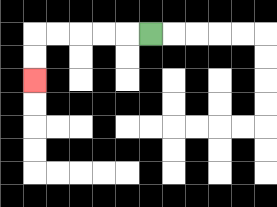{'start': '[6, 1]', 'end': '[1, 3]', 'path_directions': 'L,L,L,L,L,D,D', 'path_coordinates': '[[6, 1], [5, 1], [4, 1], [3, 1], [2, 1], [1, 1], [1, 2], [1, 3]]'}